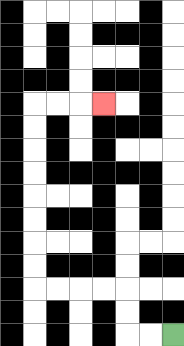{'start': '[7, 14]', 'end': '[4, 4]', 'path_directions': 'L,L,U,U,L,L,L,L,U,U,U,U,U,U,U,U,R,R,R', 'path_coordinates': '[[7, 14], [6, 14], [5, 14], [5, 13], [5, 12], [4, 12], [3, 12], [2, 12], [1, 12], [1, 11], [1, 10], [1, 9], [1, 8], [1, 7], [1, 6], [1, 5], [1, 4], [2, 4], [3, 4], [4, 4]]'}